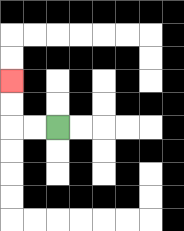{'start': '[2, 5]', 'end': '[0, 3]', 'path_directions': 'L,L,U,U', 'path_coordinates': '[[2, 5], [1, 5], [0, 5], [0, 4], [0, 3]]'}